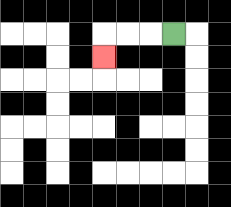{'start': '[7, 1]', 'end': '[4, 2]', 'path_directions': 'L,L,L,D', 'path_coordinates': '[[7, 1], [6, 1], [5, 1], [4, 1], [4, 2]]'}